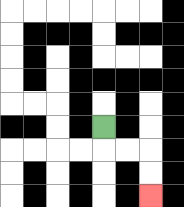{'start': '[4, 5]', 'end': '[6, 8]', 'path_directions': 'D,R,R,D,D', 'path_coordinates': '[[4, 5], [4, 6], [5, 6], [6, 6], [6, 7], [6, 8]]'}